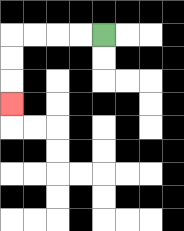{'start': '[4, 1]', 'end': '[0, 4]', 'path_directions': 'L,L,L,L,D,D,D', 'path_coordinates': '[[4, 1], [3, 1], [2, 1], [1, 1], [0, 1], [0, 2], [0, 3], [0, 4]]'}